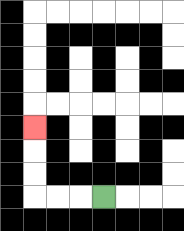{'start': '[4, 8]', 'end': '[1, 5]', 'path_directions': 'L,L,L,U,U,U', 'path_coordinates': '[[4, 8], [3, 8], [2, 8], [1, 8], [1, 7], [1, 6], [1, 5]]'}